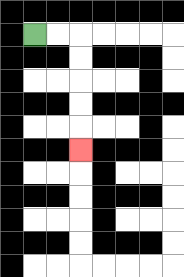{'start': '[1, 1]', 'end': '[3, 6]', 'path_directions': 'R,R,D,D,D,D,D', 'path_coordinates': '[[1, 1], [2, 1], [3, 1], [3, 2], [3, 3], [3, 4], [3, 5], [3, 6]]'}